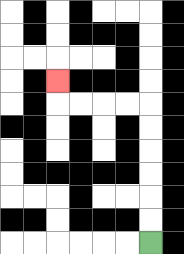{'start': '[6, 10]', 'end': '[2, 3]', 'path_directions': 'U,U,U,U,U,U,L,L,L,L,U', 'path_coordinates': '[[6, 10], [6, 9], [6, 8], [6, 7], [6, 6], [6, 5], [6, 4], [5, 4], [4, 4], [3, 4], [2, 4], [2, 3]]'}